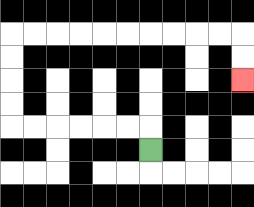{'start': '[6, 6]', 'end': '[10, 3]', 'path_directions': 'U,L,L,L,L,L,L,U,U,U,U,R,R,R,R,R,R,R,R,R,R,D,D', 'path_coordinates': '[[6, 6], [6, 5], [5, 5], [4, 5], [3, 5], [2, 5], [1, 5], [0, 5], [0, 4], [0, 3], [0, 2], [0, 1], [1, 1], [2, 1], [3, 1], [4, 1], [5, 1], [6, 1], [7, 1], [8, 1], [9, 1], [10, 1], [10, 2], [10, 3]]'}